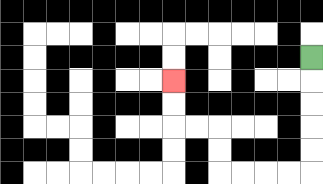{'start': '[13, 2]', 'end': '[7, 3]', 'path_directions': 'D,D,D,D,D,L,L,L,L,U,U,L,L,U,U', 'path_coordinates': '[[13, 2], [13, 3], [13, 4], [13, 5], [13, 6], [13, 7], [12, 7], [11, 7], [10, 7], [9, 7], [9, 6], [9, 5], [8, 5], [7, 5], [7, 4], [7, 3]]'}